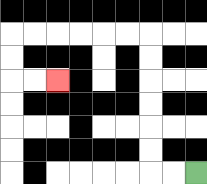{'start': '[8, 7]', 'end': '[2, 3]', 'path_directions': 'L,L,U,U,U,U,U,U,L,L,L,L,L,L,D,D,R,R', 'path_coordinates': '[[8, 7], [7, 7], [6, 7], [6, 6], [6, 5], [6, 4], [6, 3], [6, 2], [6, 1], [5, 1], [4, 1], [3, 1], [2, 1], [1, 1], [0, 1], [0, 2], [0, 3], [1, 3], [2, 3]]'}